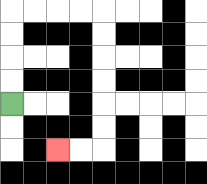{'start': '[0, 4]', 'end': '[2, 6]', 'path_directions': 'U,U,U,U,R,R,R,R,D,D,D,D,D,D,L,L', 'path_coordinates': '[[0, 4], [0, 3], [0, 2], [0, 1], [0, 0], [1, 0], [2, 0], [3, 0], [4, 0], [4, 1], [4, 2], [4, 3], [4, 4], [4, 5], [4, 6], [3, 6], [2, 6]]'}